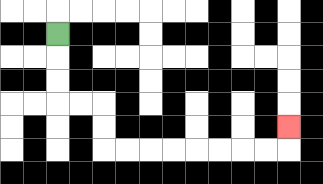{'start': '[2, 1]', 'end': '[12, 5]', 'path_directions': 'D,D,D,R,R,D,D,R,R,R,R,R,R,R,R,U', 'path_coordinates': '[[2, 1], [2, 2], [2, 3], [2, 4], [3, 4], [4, 4], [4, 5], [4, 6], [5, 6], [6, 6], [7, 6], [8, 6], [9, 6], [10, 6], [11, 6], [12, 6], [12, 5]]'}